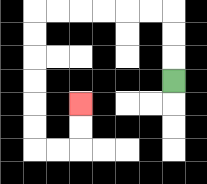{'start': '[7, 3]', 'end': '[3, 4]', 'path_directions': 'U,U,U,L,L,L,L,L,L,D,D,D,D,D,D,R,R,U,U', 'path_coordinates': '[[7, 3], [7, 2], [7, 1], [7, 0], [6, 0], [5, 0], [4, 0], [3, 0], [2, 0], [1, 0], [1, 1], [1, 2], [1, 3], [1, 4], [1, 5], [1, 6], [2, 6], [3, 6], [3, 5], [3, 4]]'}